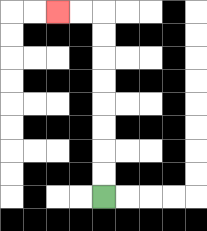{'start': '[4, 8]', 'end': '[2, 0]', 'path_directions': 'U,U,U,U,U,U,U,U,L,L', 'path_coordinates': '[[4, 8], [4, 7], [4, 6], [4, 5], [4, 4], [4, 3], [4, 2], [4, 1], [4, 0], [3, 0], [2, 0]]'}